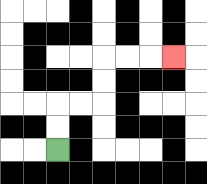{'start': '[2, 6]', 'end': '[7, 2]', 'path_directions': 'U,U,R,R,U,U,R,R,R', 'path_coordinates': '[[2, 6], [2, 5], [2, 4], [3, 4], [4, 4], [4, 3], [4, 2], [5, 2], [6, 2], [7, 2]]'}